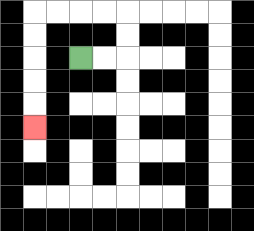{'start': '[3, 2]', 'end': '[1, 5]', 'path_directions': 'R,R,U,U,L,L,L,L,D,D,D,D,D', 'path_coordinates': '[[3, 2], [4, 2], [5, 2], [5, 1], [5, 0], [4, 0], [3, 0], [2, 0], [1, 0], [1, 1], [1, 2], [1, 3], [1, 4], [1, 5]]'}